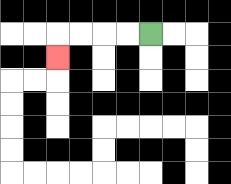{'start': '[6, 1]', 'end': '[2, 2]', 'path_directions': 'L,L,L,L,D', 'path_coordinates': '[[6, 1], [5, 1], [4, 1], [3, 1], [2, 1], [2, 2]]'}